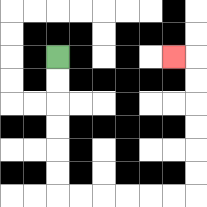{'start': '[2, 2]', 'end': '[7, 2]', 'path_directions': 'D,D,D,D,D,D,R,R,R,R,R,R,U,U,U,U,U,U,L', 'path_coordinates': '[[2, 2], [2, 3], [2, 4], [2, 5], [2, 6], [2, 7], [2, 8], [3, 8], [4, 8], [5, 8], [6, 8], [7, 8], [8, 8], [8, 7], [8, 6], [8, 5], [8, 4], [8, 3], [8, 2], [7, 2]]'}